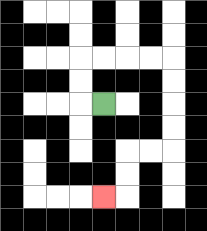{'start': '[4, 4]', 'end': '[4, 8]', 'path_directions': 'L,U,U,R,R,R,R,D,D,D,D,L,L,D,D,L', 'path_coordinates': '[[4, 4], [3, 4], [3, 3], [3, 2], [4, 2], [5, 2], [6, 2], [7, 2], [7, 3], [7, 4], [7, 5], [7, 6], [6, 6], [5, 6], [5, 7], [5, 8], [4, 8]]'}